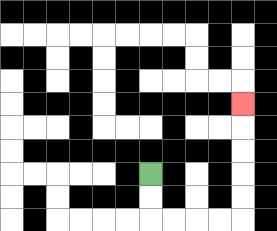{'start': '[6, 7]', 'end': '[10, 4]', 'path_directions': 'D,D,R,R,R,R,U,U,U,U,U', 'path_coordinates': '[[6, 7], [6, 8], [6, 9], [7, 9], [8, 9], [9, 9], [10, 9], [10, 8], [10, 7], [10, 6], [10, 5], [10, 4]]'}